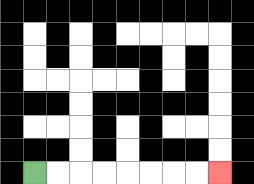{'start': '[1, 7]', 'end': '[9, 7]', 'path_directions': 'R,R,R,R,R,R,R,R', 'path_coordinates': '[[1, 7], [2, 7], [3, 7], [4, 7], [5, 7], [6, 7], [7, 7], [8, 7], [9, 7]]'}